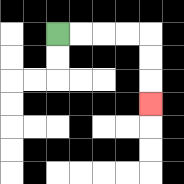{'start': '[2, 1]', 'end': '[6, 4]', 'path_directions': 'R,R,R,R,D,D,D', 'path_coordinates': '[[2, 1], [3, 1], [4, 1], [5, 1], [6, 1], [6, 2], [6, 3], [6, 4]]'}